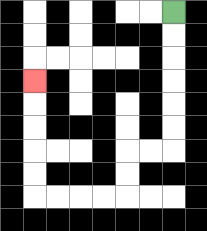{'start': '[7, 0]', 'end': '[1, 3]', 'path_directions': 'D,D,D,D,D,D,L,L,D,D,L,L,L,L,U,U,U,U,U', 'path_coordinates': '[[7, 0], [7, 1], [7, 2], [7, 3], [7, 4], [7, 5], [7, 6], [6, 6], [5, 6], [5, 7], [5, 8], [4, 8], [3, 8], [2, 8], [1, 8], [1, 7], [1, 6], [1, 5], [1, 4], [1, 3]]'}